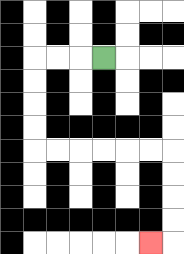{'start': '[4, 2]', 'end': '[6, 10]', 'path_directions': 'L,L,L,D,D,D,D,R,R,R,R,R,R,D,D,D,D,L', 'path_coordinates': '[[4, 2], [3, 2], [2, 2], [1, 2], [1, 3], [1, 4], [1, 5], [1, 6], [2, 6], [3, 6], [4, 6], [5, 6], [6, 6], [7, 6], [7, 7], [7, 8], [7, 9], [7, 10], [6, 10]]'}